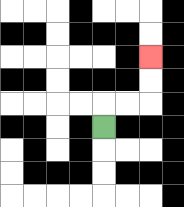{'start': '[4, 5]', 'end': '[6, 2]', 'path_directions': 'U,R,R,U,U', 'path_coordinates': '[[4, 5], [4, 4], [5, 4], [6, 4], [6, 3], [6, 2]]'}